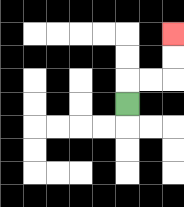{'start': '[5, 4]', 'end': '[7, 1]', 'path_directions': 'U,R,R,U,U', 'path_coordinates': '[[5, 4], [5, 3], [6, 3], [7, 3], [7, 2], [7, 1]]'}